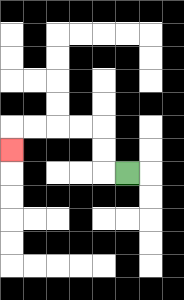{'start': '[5, 7]', 'end': '[0, 6]', 'path_directions': 'L,U,U,L,L,L,L,D', 'path_coordinates': '[[5, 7], [4, 7], [4, 6], [4, 5], [3, 5], [2, 5], [1, 5], [0, 5], [0, 6]]'}